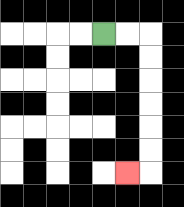{'start': '[4, 1]', 'end': '[5, 7]', 'path_directions': 'R,R,D,D,D,D,D,D,L', 'path_coordinates': '[[4, 1], [5, 1], [6, 1], [6, 2], [6, 3], [6, 4], [6, 5], [6, 6], [6, 7], [5, 7]]'}